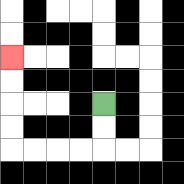{'start': '[4, 4]', 'end': '[0, 2]', 'path_directions': 'D,D,L,L,L,L,U,U,U,U', 'path_coordinates': '[[4, 4], [4, 5], [4, 6], [3, 6], [2, 6], [1, 6], [0, 6], [0, 5], [0, 4], [0, 3], [0, 2]]'}